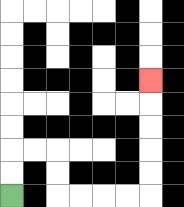{'start': '[0, 8]', 'end': '[6, 3]', 'path_directions': 'U,U,R,R,D,D,R,R,R,R,U,U,U,U,U', 'path_coordinates': '[[0, 8], [0, 7], [0, 6], [1, 6], [2, 6], [2, 7], [2, 8], [3, 8], [4, 8], [5, 8], [6, 8], [6, 7], [6, 6], [6, 5], [6, 4], [6, 3]]'}